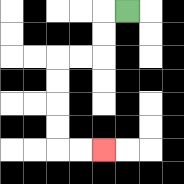{'start': '[5, 0]', 'end': '[4, 6]', 'path_directions': 'L,D,D,L,L,D,D,D,D,R,R', 'path_coordinates': '[[5, 0], [4, 0], [4, 1], [4, 2], [3, 2], [2, 2], [2, 3], [2, 4], [2, 5], [2, 6], [3, 6], [4, 6]]'}